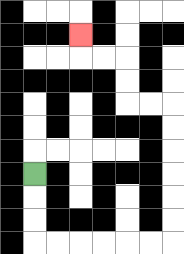{'start': '[1, 7]', 'end': '[3, 1]', 'path_directions': 'D,D,D,R,R,R,R,R,R,U,U,U,U,U,U,L,L,U,U,L,L,U', 'path_coordinates': '[[1, 7], [1, 8], [1, 9], [1, 10], [2, 10], [3, 10], [4, 10], [5, 10], [6, 10], [7, 10], [7, 9], [7, 8], [7, 7], [7, 6], [7, 5], [7, 4], [6, 4], [5, 4], [5, 3], [5, 2], [4, 2], [3, 2], [3, 1]]'}